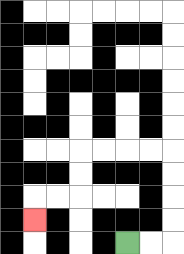{'start': '[5, 10]', 'end': '[1, 9]', 'path_directions': 'R,R,U,U,U,U,L,L,L,L,D,D,L,L,D', 'path_coordinates': '[[5, 10], [6, 10], [7, 10], [7, 9], [7, 8], [7, 7], [7, 6], [6, 6], [5, 6], [4, 6], [3, 6], [3, 7], [3, 8], [2, 8], [1, 8], [1, 9]]'}